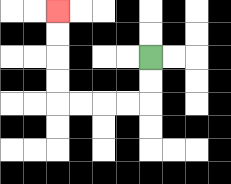{'start': '[6, 2]', 'end': '[2, 0]', 'path_directions': 'D,D,L,L,L,L,U,U,U,U', 'path_coordinates': '[[6, 2], [6, 3], [6, 4], [5, 4], [4, 4], [3, 4], [2, 4], [2, 3], [2, 2], [2, 1], [2, 0]]'}